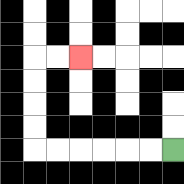{'start': '[7, 6]', 'end': '[3, 2]', 'path_directions': 'L,L,L,L,L,L,U,U,U,U,R,R', 'path_coordinates': '[[7, 6], [6, 6], [5, 6], [4, 6], [3, 6], [2, 6], [1, 6], [1, 5], [1, 4], [1, 3], [1, 2], [2, 2], [3, 2]]'}